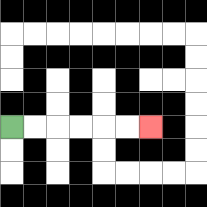{'start': '[0, 5]', 'end': '[6, 5]', 'path_directions': 'R,R,R,R,R,R', 'path_coordinates': '[[0, 5], [1, 5], [2, 5], [3, 5], [4, 5], [5, 5], [6, 5]]'}